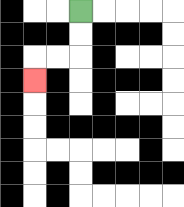{'start': '[3, 0]', 'end': '[1, 3]', 'path_directions': 'D,D,L,L,D', 'path_coordinates': '[[3, 0], [3, 1], [3, 2], [2, 2], [1, 2], [1, 3]]'}